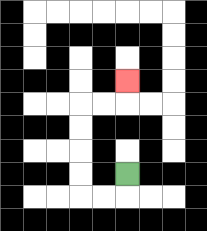{'start': '[5, 7]', 'end': '[5, 3]', 'path_directions': 'D,L,L,U,U,U,U,R,R,U', 'path_coordinates': '[[5, 7], [5, 8], [4, 8], [3, 8], [3, 7], [3, 6], [3, 5], [3, 4], [4, 4], [5, 4], [5, 3]]'}